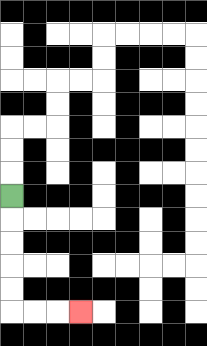{'start': '[0, 8]', 'end': '[3, 13]', 'path_directions': 'D,D,D,D,D,R,R,R', 'path_coordinates': '[[0, 8], [0, 9], [0, 10], [0, 11], [0, 12], [0, 13], [1, 13], [2, 13], [3, 13]]'}